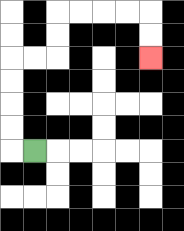{'start': '[1, 6]', 'end': '[6, 2]', 'path_directions': 'L,U,U,U,U,R,R,U,U,R,R,R,R,D,D', 'path_coordinates': '[[1, 6], [0, 6], [0, 5], [0, 4], [0, 3], [0, 2], [1, 2], [2, 2], [2, 1], [2, 0], [3, 0], [4, 0], [5, 0], [6, 0], [6, 1], [6, 2]]'}